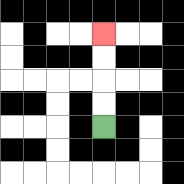{'start': '[4, 5]', 'end': '[4, 1]', 'path_directions': 'U,U,U,U', 'path_coordinates': '[[4, 5], [4, 4], [4, 3], [4, 2], [4, 1]]'}